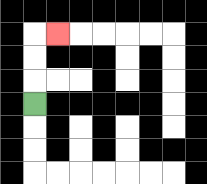{'start': '[1, 4]', 'end': '[2, 1]', 'path_directions': 'U,U,U,R', 'path_coordinates': '[[1, 4], [1, 3], [1, 2], [1, 1], [2, 1]]'}